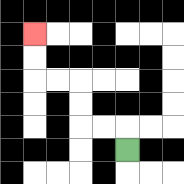{'start': '[5, 6]', 'end': '[1, 1]', 'path_directions': 'U,L,L,U,U,L,L,U,U', 'path_coordinates': '[[5, 6], [5, 5], [4, 5], [3, 5], [3, 4], [3, 3], [2, 3], [1, 3], [1, 2], [1, 1]]'}